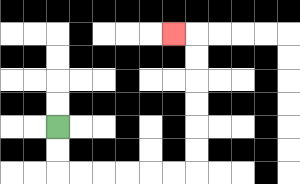{'start': '[2, 5]', 'end': '[7, 1]', 'path_directions': 'D,D,R,R,R,R,R,R,U,U,U,U,U,U,L', 'path_coordinates': '[[2, 5], [2, 6], [2, 7], [3, 7], [4, 7], [5, 7], [6, 7], [7, 7], [8, 7], [8, 6], [8, 5], [8, 4], [8, 3], [8, 2], [8, 1], [7, 1]]'}